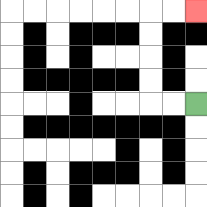{'start': '[8, 4]', 'end': '[8, 0]', 'path_directions': 'L,L,U,U,U,U,R,R', 'path_coordinates': '[[8, 4], [7, 4], [6, 4], [6, 3], [6, 2], [6, 1], [6, 0], [7, 0], [8, 0]]'}